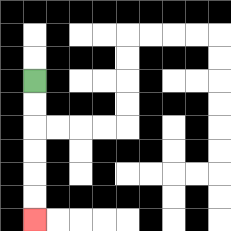{'start': '[1, 3]', 'end': '[1, 9]', 'path_directions': 'D,D,D,D,D,D', 'path_coordinates': '[[1, 3], [1, 4], [1, 5], [1, 6], [1, 7], [1, 8], [1, 9]]'}